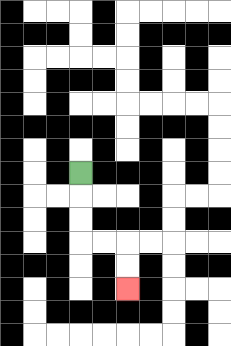{'start': '[3, 7]', 'end': '[5, 12]', 'path_directions': 'D,D,D,R,R,D,D', 'path_coordinates': '[[3, 7], [3, 8], [3, 9], [3, 10], [4, 10], [5, 10], [5, 11], [5, 12]]'}